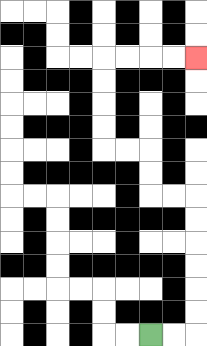{'start': '[6, 14]', 'end': '[8, 2]', 'path_directions': 'R,R,U,U,U,U,U,U,L,L,U,U,L,L,U,U,U,U,R,R,R,R', 'path_coordinates': '[[6, 14], [7, 14], [8, 14], [8, 13], [8, 12], [8, 11], [8, 10], [8, 9], [8, 8], [7, 8], [6, 8], [6, 7], [6, 6], [5, 6], [4, 6], [4, 5], [4, 4], [4, 3], [4, 2], [5, 2], [6, 2], [7, 2], [8, 2]]'}